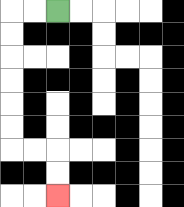{'start': '[2, 0]', 'end': '[2, 8]', 'path_directions': 'L,L,D,D,D,D,D,D,R,R,D,D', 'path_coordinates': '[[2, 0], [1, 0], [0, 0], [0, 1], [0, 2], [0, 3], [0, 4], [0, 5], [0, 6], [1, 6], [2, 6], [2, 7], [2, 8]]'}